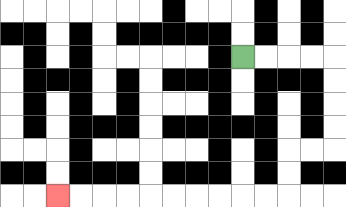{'start': '[10, 2]', 'end': '[2, 8]', 'path_directions': 'R,R,R,R,D,D,D,D,L,L,D,D,L,L,L,L,L,L,L,L,L,L', 'path_coordinates': '[[10, 2], [11, 2], [12, 2], [13, 2], [14, 2], [14, 3], [14, 4], [14, 5], [14, 6], [13, 6], [12, 6], [12, 7], [12, 8], [11, 8], [10, 8], [9, 8], [8, 8], [7, 8], [6, 8], [5, 8], [4, 8], [3, 8], [2, 8]]'}